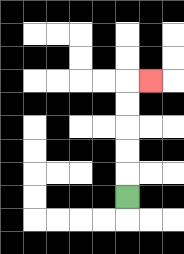{'start': '[5, 8]', 'end': '[6, 3]', 'path_directions': 'U,U,U,U,U,R', 'path_coordinates': '[[5, 8], [5, 7], [5, 6], [5, 5], [5, 4], [5, 3], [6, 3]]'}